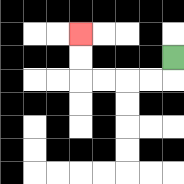{'start': '[7, 2]', 'end': '[3, 1]', 'path_directions': 'D,L,L,L,L,U,U', 'path_coordinates': '[[7, 2], [7, 3], [6, 3], [5, 3], [4, 3], [3, 3], [3, 2], [3, 1]]'}